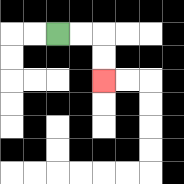{'start': '[2, 1]', 'end': '[4, 3]', 'path_directions': 'R,R,D,D', 'path_coordinates': '[[2, 1], [3, 1], [4, 1], [4, 2], [4, 3]]'}